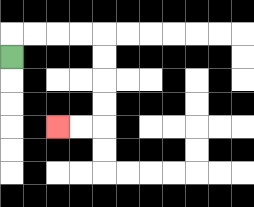{'start': '[0, 2]', 'end': '[2, 5]', 'path_directions': 'U,R,R,R,R,D,D,D,D,L,L', 'path_coordinates': '[[0, 2], [0, 1], [1, 1], [2, 1], [3, 1], [4, 1], [4, 2], [4, 3], [4, 4], [4, 5], [3, 5], [2, 5]]'}